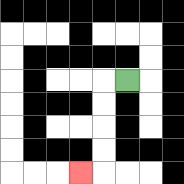{'start': '[5, 3]', 'end': '[3, 7]', 'path_directions': 'L,D,D,D,D,L', 'path_coordinates': '[[5, 3], [4, 3], [4, 4], [4, 5], [4, 6], [4, 7], [3, 7]]'}